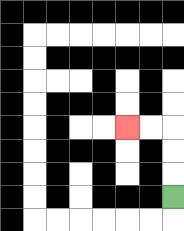{'start': '[7, 8]', 'end': '[5, 5]', 'path_directions': 'U,U,U,L,L', 'path_coordinates': '[[7, 8], [7, 7], [7, 6], [7, 5], [6, 5], [5, 5]]'}